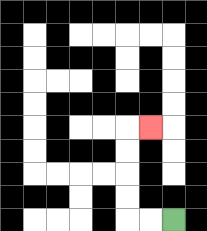{'start': '[7, 9]', 'end': '[6, 5]', 'path_directions': 'L,L,U,U,U,U,R', 'path_coordinates': '[[7, 9], [6, 9], [5, 9], [5, 8], [5, 7], [5, 6], [5, 5], [6, 5]]'}